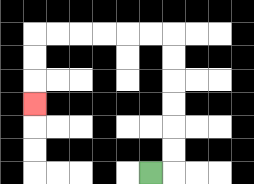{'start': '[6, 7]', 'end': '[1, 4]', 'path_directions': 'R,U,U,U,U,U,U,L,L,L,L,L,L,D,D,D', 'path_coordinates': '[[6, 7], [7, 7], [7, 6], [7, 5], [7, 4], [7, 3], [7, 2], [7, 1], [6, 1], [5, 1], [4, 1], [3, 1], [2, 1], [1, 1], [1, 2], [1, 3], [1, 4]]'}